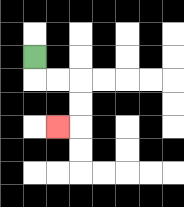{'start': '[1, 2]', 'end': '[2, 5]', 'path_directions': 'D,R,R,D,D,L', 'path_coordinates': '[[1, 2], [1, 3], [2, 3], [3, 3], [3, 4], [3, 5], [2, 5]]'}